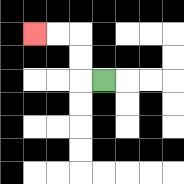{'start': '[4, 3]', 'end': '[1, 1]', 'path_directions': 'L,U,U,L,L', 'path_coordinates': '[[4, 3], [3, 3], [3, 2], [3, 1], [2, 1], [1, 1]]'}